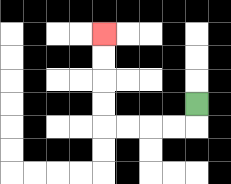{'start': '[8, 4]', 'end': '[4, 1]', 'path_directions': 'D,L,L,L,L,U,U,U,U', 'path_coordinates': '[[8, 4], [8, 5], [7, 5], [6, 5], [5, 5], [4, 5], [4, 4], [4, 3], [4, 2], [4, 1]]'}